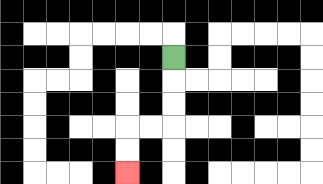{'start': '[7, 2]', 'end': '[5, 7]', 'path_directions': 'D,D,D,L,L,D,D', 'path_coordinates': '[[7, 2], [7, 3], [7, 4], [7, 5], [6, 5], [5, 5], [5, 6], [5, 7]]'}